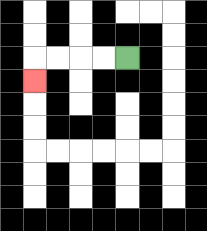{'start': '[5, 2]', 'end': '[1, 3]', 'path_directions': 'L,L,L,L,D', 'path_coordinates': '[[5, 2], [4, 2], [3, 2], [2, 2], [1, 2], [1, 3]]'}